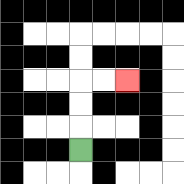{'start': '[3, 6]', 'end': '[5, 3]', 'path_directions': 'U,U,U,R,R', 'path_coordinates': '[[3, 6], [3, 5], [3, 4], [3, 3], [4, 3], [5, 3]]'}